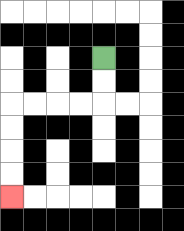{'start': '[4, 2]', 'end': '[0, 8]', 'path_directions': 'D,D,L,L,L,L,D,D,D,D', 'path_coordinates': '[[4, 2], [4, 3], [4, 4], [3, 4], [2, 4], [1, 4], [0, 4], [0, 5], [0, 6], [0, 7], [0, 8]]'}